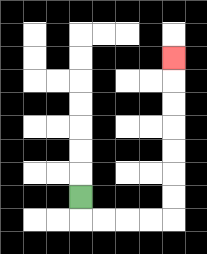{'start': '[3, 8]', 'end': '[7, 2]', 'path_directions': 'D,R,R,R,R,U,U,U,U,U,U,U', 'path_coordinates': '[[3, 8], [3, 9], [4, 9], [5, 9], [6, 9], [7, 9], [7, 8], [7, 7], [7, 6], [7, 5], [7, 4], [7, 3], [7, 2]]'}